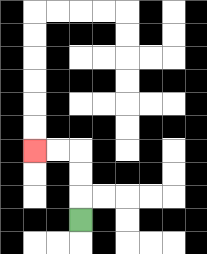{'start': '[3, 9]', 'end': '[1, 6]', 'path_directions': 'U,U,U,L,L', 'path_coordinates': '[[3, 9], [3, 8], [3, 7], [3, 6], [2, 6], [1, 6]]'}